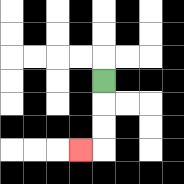{'start': '[4, 3]', 'end': '[3, 6]', 'path_directions': 'D,D,D,L', 'path_coordinates': '[[4, 3], [4, 4], [4, 5], [4, 6], [3, 6]]'}